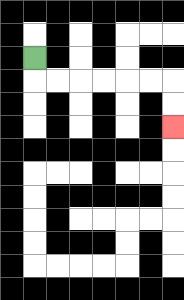{'start': '[1, 2]', 'end': '[7, 5]', 'path_directions': 'D,R,R,R,R,R,R,D,D', 'path_coordinates': '[[1, 2], [1, 3], [2, 3], [3, 3], [4, 3], [5, 3], [6, 3], [7, 3], [7, 4], [7, 5]]'}